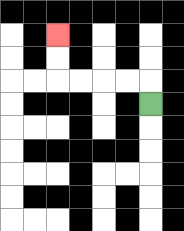{'start': '[6, 4]', 'end': '[2, 1]', 'path_directions': 'U,L,L,L,L,U,U', 'path_coordinates': '[[6, 4], [6, 3], [5, 3], [4, 3], [3, 3], [2, 3], [2, 2], [2, 1]]'}